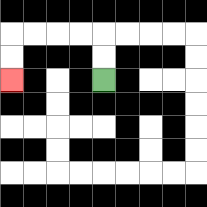{'start': '[4, 3]', 'end': '[0, 3]', 'path_directions': 'U,U,L,L,L,L,D,D', 'path_coordinates': '[[4, 3], [4, 2], [4, 1], [3, 1], [2, 1], [1, 1], [0, 1], [0, 2], [0, 3]]'}